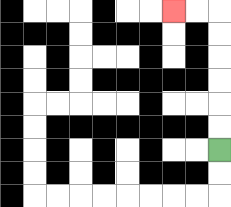{'start': '[9, 6]', 'end': '[7, 0]', 'path_directions': 'U,U,U,U,U,U,L,L', 'path_coordinates': '[[9, 6], [9, 5], [9, 4], [9, 3], [9, 2], [9, 1], [9, 0], [8, 0], [7, 0]]'}